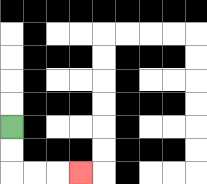{'start': '[0, 5]', 'end': '[3, 7]', 'path_directions': 'D,D,R,R,R', 'path_coordinates': '[[0, 5], [0, 6], [0, 7], [1, 7], [2, 7], [3, 7]]'}